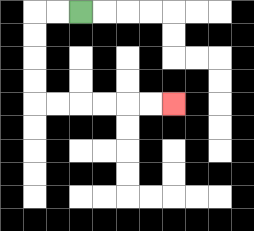{'start': '[3, 0]', 'end': '[7, 4]', 'path_directions': 'L,L,D,D,D,D,R,R,R,R,R,R', 'path_coordinates': '[[3, 0], [2, 0], [1, 0], [1, 1], [1, 2], [1, 3], [1, 4], [2, 4], [3, 4], [4, 4], [5, 4], [6, 4], [7, 4]]'}